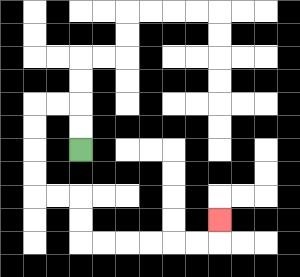{'start': '[3, 6]', 'end': '[9, 9]', 'path_directions': 'U,U,L,L,D,D,D,D,R,R,D,D,R,R,R,R,R,R,U', 'path_coordinates': '[[3, 6], [3, 5], [3, 4], [2, 4], [1, 4], [1, 5], [1, 6], [1, 7], [1, 8], [2, 8], [3, 8], [3, 9], [3, 10], [4, 10], [5, 10], [6, 10], [7, 10], [8, 10], [9, 10], [9, 9]]'}